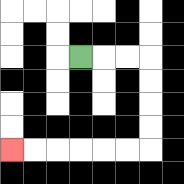{'start': '[3, 2]', 'end': '[0, 6]', 'path_directions': 'R,R,R,D,D,D,D,L,L,L,L,L,L', 'path_coordinates': '[[3, 2], [4, 2], [5, 2], [6, 2], [6, 3], [6, 4], [6, 5], [6, 6], [5, 6], [4, 6], [3, 6], [2, 6], [1, 6], [0, 6]]'}